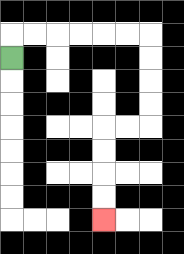{'start': '[0, 2]', 'end': '[4, 9]', 'path_directions': 'U,R,R,R,R,R,R,D,D,D,D,L,L,D,D,D,D', 'path_coordinates': '[[0, 2], [0, 1], [1, 1], [2, 1], [3, 1], [4, 1], [5, 1], [6, 1], [6, 2], [6, 3], [6, 4], [6, 5], [5, 5], [4, 5], [4, 6], [4, 7], [4, 8], [4, 9]]'}